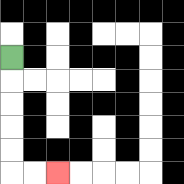{'start': '[0, 2]', 'end': '[2, 7]', 'path_directions': 'D,D,D,D,D,R,R', 'path_coordinates': '[[0, 2], [0, 3], [0, 4], [0, 5], [0, 6], [0, 7], [1, 7], [2, 7]]'}